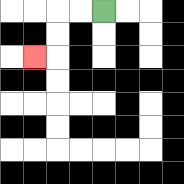{'start': '[4, 0]', 'end': '[1, 2]', 'path_directions': 'L,L,D,D,L', 'path_coordinates': '[[4, 0], [3, 0], [2, 0], [2, 1], [2, 2], [1, 2]]'}